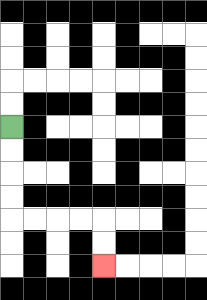{'start': '[0, 5]', 'end': '[4, 11]', 'path_directions': 'D,D,D,D,R,R,R,R,D,D', 'path_coordinates': '[[0, 5], [0, 6], [0, 7], [0, 8], [0, 9], [1, 9], [2, 9], [3, 9], [4, 9], [4, 10], [4, 11]]'}